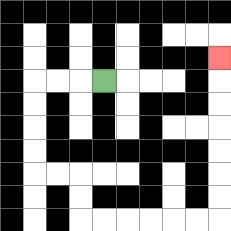{'start': '[4, 3]', 'end': '[9, 2]', 'path_directions': 'L,L,L,D,D,D,D,R,R,D,D,R,R,R,R,R,R,U,U,U,U,U,U,U', 'path_coordinates': '[[4, 3], [3, 3], [2, 3], [1, 3], [1, 4], [1, 5], [1, 6], [1, 7], [2, 7], [3, 7], [3, 8], [3, 9], [4, 9], [5, 9], [6, 9], [7, 9], [8, 9], [9, 9], [9, 8], [9, 7], [9, 6], [9, 5], [9, 4], [9, 3], [9, 2]]'}